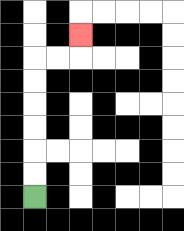{'start': '[1, 8]', 'end': '[3, 1]', 'path_directions': 'U,U,U,U,U,U,R,R,U', 'path_coordinates': '[[1, 8], [1, 7], [1, 6], [1, 5], [1, 4], [1, 3], [1, 2], [2, 2], [3, 2], [3, 1]]'}